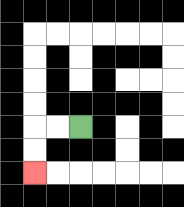{'start': '[3, 5]', 'end': '[1, 7]', 'path_directions': 'L,L,D,D', 'path_coordinates': '[[3, 5], [2, 5], [1, 5], [1, 6], [1, 7]]'}